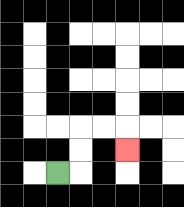{'start': '[2, 7]', 'end': '[5, 6]', 'path_directions': 'R,U,U,R,R,D', 'path_coordinates': '[[2, 7], [3, 7], [3, 6], [3, 5], [4, 5], [5, 5], [5, 6]]'}